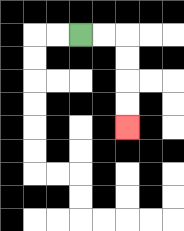{'start': '[3, 1]', 'end': '[5, 5]', 'path_directions': 'R,R,D,D,D,D', 'path_coordinates': '[[3, 1], [4, 1], [5, 1], [5, 2], [5, 3], [5, 4], [5, 5]]'}